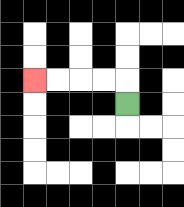{'start': '[5, 4]', 'end': '[1, 3]', 'path_directions': 'U,L,L,L,L', 'path_coordinates': '[[5, 4], [5, 3], [4, 3], [3, 3], [2, 3], [1, 3]]'}